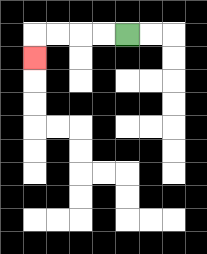{'start': '[5, 1]', 'end': '[1, 2]', 'path_directions': 'L,L,L,L,D', 'path_coordinates': '[[5, 1], [4, 1], [3, 1], [2, 1], [1, 1], [1, 2]]'}